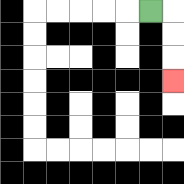{'start': '[6, 0]', 'end': '[7, 3]', 'path_directions': 'R,D,D,D', 'path_coordinates': '[[6, 0], [7, 0], [7, 1], [7, 2], [7, 3]]'}